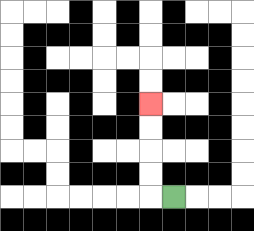{'start': '[7, 8]', 'end': '[6, 4]', 'path_directions': 'L,U,U,U,U', 'path_coordinates': '[[7, 8], [6, 8], [6, 7], [6, 6], [6, 5], [6, 4]]'}